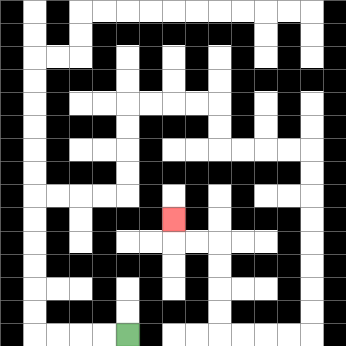{'start': '[5, 14]', 'end': '[7, 9]', 'path_directions': 'L,L,L,L,U,U,U,U,U,U,R,R,R,R,U,U,U,U,R,R,R,R,D,D,R,R,R,R,D,D,D,D,D,D,D,D,L,L,L,L,U,U,U,U,L,L,U', 'path_coordinates': '[[5, 14], [4, 14], [3, 14], [2, 14], [1, 14], [1, 13], [1, 12], [1, 11], [1, 10], [1, 9], [1, 8], [2, 8], [3, 8], [4, 8], [5, 8], [5, 7], [5, 6], [5, 5], [5, 4], [6, 4], [7, 4], [8, 4], [9, 4], [9, 5], [9, 6], [10, 6], [11, 6], [12, 6], [13, 6], [13, 7], [13, 8], [13, 9], [13, 10], [13, 11], [13, 12], [13, 13], [13, 14], [12, 14], [11, 14], [10, 14], [9, 14], [9, 13], [9, 12], [9, 11], [9, 10], [8, 10], [7, 10], [7, 9]]'}